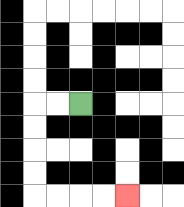{'start': '[3, 4]', 'end': '[5, 8]', 'path_directions': 'L,L,D,D,D,D,R,R,R,R', 'path_coordinates': '[[3, 4], [2, 4], [1, 4], [1, 5], [1, 6], [1, 7], [1, 8], [2, 8], [3, 8], [4, 8], [5, 8]]'}